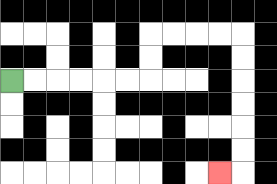{'start': '[0, 3]', 'end': '[9, 7]', 'path_directions': 'R,R,R,R,R,R,U,U,R,R,R,R,D,D,D,D,D,D,L', 'path_coordinates': '[[0, 3], [1, 3], [2, 3], [3, 3], [4, 3], [5, 3], [6, 3], [6, 2], [6, 1], [7, 1], [8, 1], [9, 1], [10, 1], [10, 2], [10, 3], [10, 4], [10, 5], [10, 6], [10, 7], [9, 7]]'}